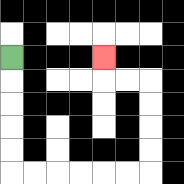{'start': '[0, 2]', 'end': '[4, 2]', 'path_directions': 'D,D,D,D,D,R,R,R,R,R,R,U,U,U,U,L,L,U', 'path_coordinates': '[[0, 2], [0, 3], [0, 4], [0, 5], [0, 6], [0, 7], [1, 7], [2, 7], [3, 7], [4, 7], [5, 7], [6, 7], [6, 6], [6, 5], [6, 4], [6, 3], [5, 3], [4, 3], [4, 2]]'}